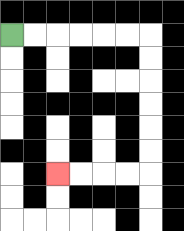{'start': '[0, 1]', 'end': '[2, 7]', 'path_directions': 'R,R,R,R,R,R,D,D,D,D,D,D,L,L,L,L', 'path_coordinates': '[[0, 1], [1, 1], [2, 1], [3, 1], [4, 1], [5, 1], [6, 1], [6, 2], [6, 3], [6, 4], [6, 5], [6, 6], [6, 7], [5, 7], [4, 7], [3, 7], [2, 7]]'}